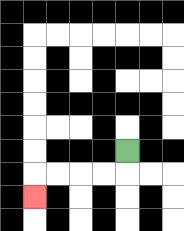{'start': '[5, 6]', 'end': '[1, 8]', 'path_directions': 'D,L,L,L,L,D', 'path_coordinates': '[[5, 6], [5, 7], [4, 7], [3, 7], [2, 7], [1, 7], [1, 8]]'}